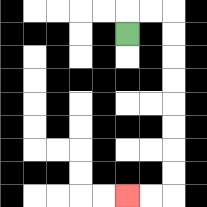{'start': '[5, 1]', 'end': '[5, 8]', 'path_directions': 'U,R,R,D,D,D,D,D,D,D,D,L,L', 'path_coordinates': '[[5, 1], [5, 0], [6, 0], [7, 0], [7, 1], [7, 2], [7, 3], [7, 4], [7, 5], [7, 6], [7, 7], [7, 8], [6, 8], [5, 8]]'}